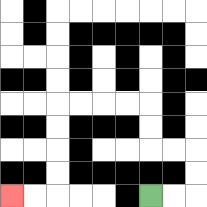{'start': '[6, 8]', 'end': '[0, 8]', 'path_directions': 'R,R,U,U,L,L,U,U,L,L,L,L,D,D,D,D,L,L', 'path_coordinates': '[[6, 8], [7, 8], [8, 8], [8, 7], [8, 6], [7, 6], [6, 6], [6, 5], [6, 4], [5, 4], [4, 4], [3, 4], [2, 4], [2, 5], [2, 6], [2, 7], [2, 8], [1, 8], [0, 8]]'}